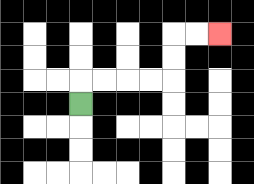{'start': '[3, 4]', 'end': '[9, 1]', 'path_directions': 'U,R,R,R,R,U,U,R,R', 'path_coordinates': '[[3, 4], [3, 3], [4, 3], [5, 3], [6, 3], [7, 3], [7, 2], [7, 1], [8, 1], [9, 1]]'}